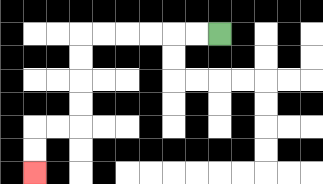{'start': '[9, 1]', 'end': '[1, 7]', 'path_directions': 'L,L,L,L,L,L,D,D,D,D,L,L,D,D', 'path_coordinates': '[[9, 1], [8, 1], [7, 1], [6, 1], [5, 1], [4, 1], [3, 1], [3, 2], [3, 3], [3, 4], [3, 5], [2, 5], [1, 5], [1, 6], [1, 7]]'}